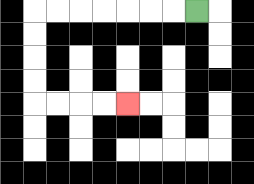{'start': '[8, 0]', 'end': '[5, 4]', 'path_directions': 'L,L,L,L,L,L,L,D,D,D,D,R,R,R,R', 'path_coordinates': '[[8, 0], [7, 0], [6, 0], [5, 0], [4, 0], [3, 0], [2, 0], [1, 0], [1, 1], [1, 2], [1, 3], [1, 4], [2, 4], [3, 4], [4, 4], [5, 4]]'}